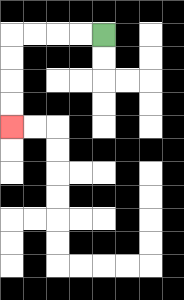{'start': '[4, 1]', 'end': '[0, 5]', 'path_directions': 'L,L,L,L,D,D,D,D', 'path_coordinates': '[[4, 1], [3, 1], [2, 1], [1, 1], [0, 1], [0, 2], [0, 3], [0, 4], [0, 5]]'}